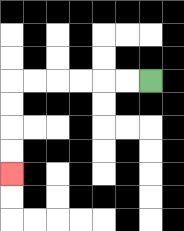{'start': '[6, 3]', 'end': '[0, 7]', 'path_directions': 'L,L,L,L,L,L,D,D,D,D', 'path_coordinates': '[[6, 3], [5, 3], [4, 3], [3, 3], [2, 3], [1, 3], [0, 3], [0, 4], [0, 5], [0, 6], [0, 7]]'}